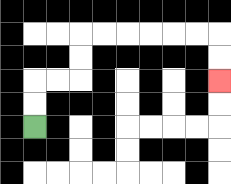{'start': '[1, 5]', 'end': '[9, 3]', 'path_directions': 'U,U,R,R,U,U,R,R,R,R,R,R,D,D', 'path_coordinates': '[[1, 5], [1, 4], [1, 3], [2, 3], [3, 3], [3, 2], [3, 1], [4, 1], [5, 1], [6, 1], [7, 1], [8, 1], [9, 1], [9, 2], [9, 3]]'}